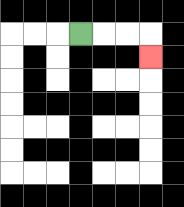{'start': '[3, 1]', 'end': '[6, 2]', 'path_directions': 'R,R,R,D', 'path_coordinates': '[[3, 1], [4, 1], [5, 1], [6, 1], [6, 2]]'}